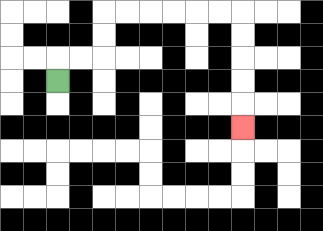{'start': '[2, 3]', 'end': '[10, 5]', 'path_directions': 'U,R,R,U,U,R,R,R,R,R,R,D,D,D,D,D', 'path_coordinates': '[[2, 3], [2, 2], [3, 2], [4, 2], [4, 1], [4, 0], [5, 0], [6, 0], [7, 0], [8, 0], [9, 0], [10, 0], [10, 1], [10, 2], [10, 3], [10, 4], [10, 5]]'}